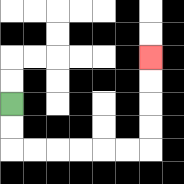{'start': '[0, 4]', 'end': '[6, 2]', 'path_directions': 'D,D,R,R,R,R,R,R,U,U,U,U', 'path_coordinates': '[[0, 4], [0, 5], [0, 6], [1, 6], [2, 6], [3, 6], [4, 6], [5, 6], [6, 6], [6, 5], [6, 4], [6, 3], [6, 2]]'}